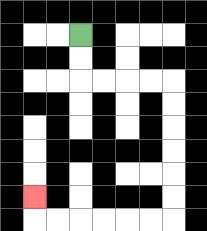{'start': '[3, 1]', 'end': '[1, 8]', 'path_directions': 'D,D,R,R,R,R,D,D,D,D,D,D,L,L,L,L,L,L,U', 'path_coordinates': '[[3, 1], [3, 2], [3, 3], [4, 3], [5, 3], [6, 3], [7, 3], [7, 4], [7, 5], [7, 6], [7, 7], [7, 8], [7, 9], [6, 9], [5, 9], [4, 9], [3, 9], [2, 9], [1, 9], [1, 8]]'}